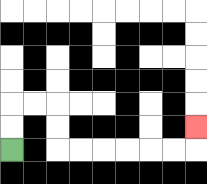{'start': '[0, 6]', 'end': '[8, 5]', 'path_directions': 'U,U,R,R,D,D,R,R,R,R,R,R,U', 'path_coordinates': '[[0, 6], [0, 5], [0, 4], [1, 4], [2, 4], [2, 5], [2, 6], [3, 6], [4, 6], [5, 6], [6, 6], [7, 6], [8, 6], [8, 5]]'}